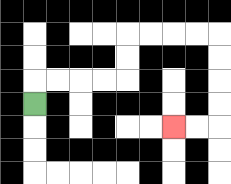{'start': '[1, 4]', 'end': '[7, 5]', 'path_directions': 'U,R,R,R,R,U,U,R,R,R,R,D,D,D,D,L,L', 'path_coordinates': '[[1, 4], [1, 3], [2, 3], [3, 3], [4, 3], [5, 3], [5, 2], [5, 1], [6, 1], [7, 1], [8, 1], [9, 1], [9, 2], [9, 3], [9, 4], [9, 5], [8, 5], [7, 5]]'}